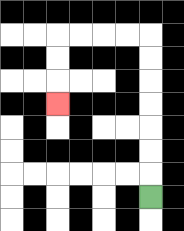{'start': '[6, 8]', 'end': '[2, 4]', 'path_directions': 'U,U,U,U,U,U,U,L,L,L,L,D,D,D', 'path_coordinates': '[[6, 8], [6, 7], [6, 6], [6, 5], [6, 4], [6, 3], [6, 2], [6, 1], [5, 1], [4, 1], [3, 1], [2, 1], [2, 2], [2, 3], [2, 4]]'}